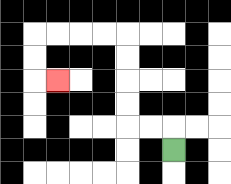{'start': '[7, 6]', 'end': '[2, 3]', 'path_directions': 'U,L,L,U,U,U,U,L,L,L,L,D,D,R', 'path_coordinates': '[[7, 6], [7, 5], [6, 5], [5, 5], [5, 4], [5, 3], [5, 2], [5, 1], [4, 1], [3, 1], [2, 1], [1, 1], [1, 2], [1, 3], [2, 3]]'}